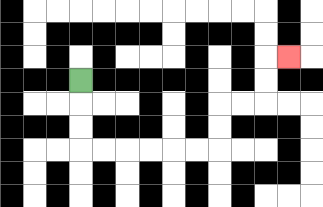{'start': '[3, 3]', 'end': '[12, 2]', 'path_directions': 'D,D,D,R,R,R,R,R,R,U,U,R,R,U,U,R', 'path_coordinates': '[[3, 3], [3, 4], [3, 5], [3, 6], [4, 6], [5, 6], [6, 6], [7, 6], [8, 6], [9, 6], [9, 5], [9, 4], [10, 4], [11, 4], [11, 3], [11, 2], [12, 2]]'}